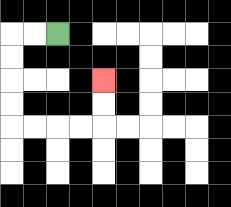{'start': '[2, 1]', 'end': '[4, 3]', 'path_directions': 'L,L,D,D,D,D,R,R,R,R,U,U', 'path_coordinates': '[[2, 1], [1, 1], [0, 1], [0, 2], [0, 3], [0, 4], [0, 5], [1, 5], [2, 5], [3, 5], [4, 5], [4, 4], [4, 3]]'}